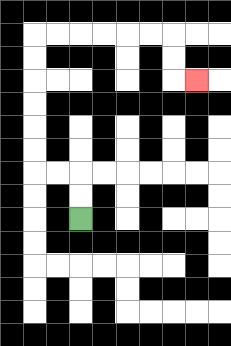{'start': '[3, 9]', 'end': '[8, 3]', 'path_directions': 'U,U,L,L,U,U,U,U,U,U,R,R,R,R,R,R,D,D,R', 'path_coordinates': '[[3, 9], [3, 8], [3, 7], [2, 7], [1, 7], [1, 6], [1, 5], [1, 4], [1, 3], [1, 2], [1, 1], [2, 1], [3, 1], [4, 1], [5, 1], [6, 1], [7, 1], [7, 2], [7, 3], [8, 3]]'}